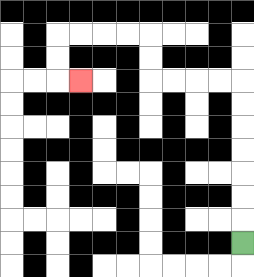{'start': '[10, 10]', 'end': '[3, 3]', 'path_directions': 'U,U,U,U,U,U,U,L,L,L,L,U,U,L,L,L,L,D,D,R', 'path_coordinates': '[[10, 10], [10, 9], [10, 8], [10, 7], [10, 6], [10, 5], [10, 4], [10, 3], [9, 3], [8, 3], [7, 3], [6, 3], [6, 2], [6, 1], [5, 1], [4, 1], [3, 1], [2, 1], [2, 2], [2, 3], [3, 3]]'}